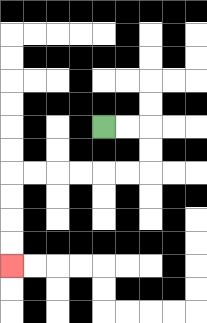{'start': '[4, 5]', 'end': '[0, 11]', 'path_directions': 'R,R,D,D,L,L,L,L,L,L,D,D,D,D', 'path_coordinates': '[[4, 5], [5, 5], [6, 5], [6, 6], [6, 7], [5, 7], [4, 7], [3, 7], [2, 7], [1, 7], [0, 7], [0, 8], [0, 9], [0, 10], [0, 11]]'}